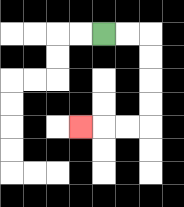{'start': '[4, 1]', 'end': '[3, 5]', 'path_directions': 'R,R,D,D,D,D,L,L,L', 'path_coordinates': '[[4, 1], [5, 1], [6, 1], [6, 2], [6, 3], [6, 4], [6, 5], [5, 5], [4, 5], [3, 5]]'}